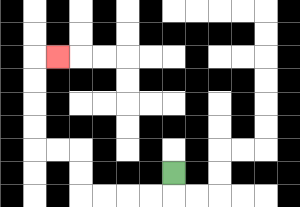{'start': '[7, 7]', 'end': '[2, 2]', 'path_directions': 'D,L,L,L,L,U,U,L,L,U,U,U,U,R', 'path_coordinates': '[[7, 7], [7, 8], [6, 8], [5, 8], [4, 8], [3, 8], [3, 7], [3, 6], [2, 6], [1, 6], [1, 5], [1, 4], [1, 3], [1, 2], [2, 2]]'}